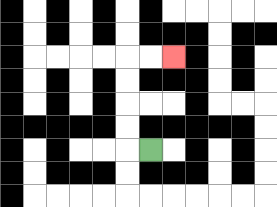{'start': '[6, 6]', 'end': '[7, 2]', 'path_directions': 'L,U,U,U,U,R,R', 'path_coordinates': '[[6, 6], [5, 6], [5, 5], [5, 4], [5, 3], [5, 2], [6, 2], [7, 2]]'}